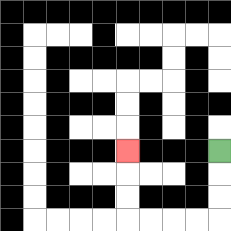{'start': '[9, 6]', 'end': '[5, 6]', 'path_directions': 'D,D,D,L,L,L,L,U,U,U', 'path_coordinates': '[[9, 6], [9, 7], [9, 8], [9, 9], [8, 9], [7, 9], [6, 9], [5, 9], [5, 8], [5, 7], [5, 6]]'}